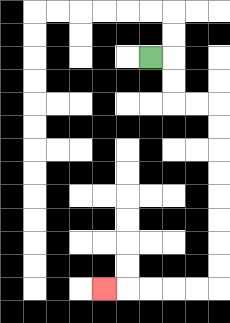{'start': '[6, 2]', 'end': '[4, 12]', 'path_directions': 'R,D,D,R,R,D,D,D,D,D,D,D,D,L,L,L,L,L', 'path_coordinates': '[[6, 2], [7, 2], [7, 3], [7, 4], [8, 4], [9, 4], [9, 5], [9, 6], [9, 7], [9, 8], [9, 9], [9, 10], [9, 11], [9, 12], [8, 12], [7, 12], [6, 12], [5, 12], [4, 12]]'}